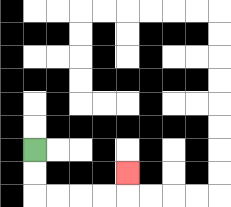{'start': '[1, 6]', 'end': '[5, 7]', 'path_directions': 'D,D,R,R,R,R,U', 'path_coordinates': '[[1, 6], [1, 7], [1, 8], [2, 8], [3, 8], [4, 8], [5, 8], [5, 7]]'}